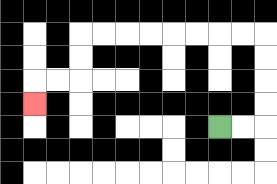{'start': '[9, 5]', 'end': '[1, 4]', 'path_directions': 'R,R,U,U,U,U,L,L,L,L,L,L,L,L,D,D,L,L,D', 'path_coordinates': '[[9, 5], [10, 5], [11, 5], [11, 4], [11, 3], [11, 2], [11, 1], [10, 1], [9, 1], [8, 1], [7, 1], [6, 1], [5, 1], [4, 1], [3, 1], [3, 2], [3, 3], [2, 3], [1, 3], [1, 4]]'}